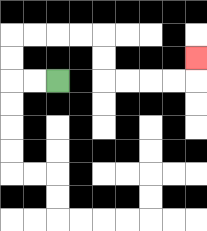{'start': '[2, 3]', 'end': '[8, 2]', 'path_directions': 'L,L,U,U,R,R,R,R,D,D,R,R,R,R,U', 'path_coordinates': '[[2, 3], [1, 3], [0, 3], [0, 2], [0, 1], [1, 1], [2, 1], [3, 1], [4, 1], [4, 2], [4, 3], [5, 3], [6, 3], [7, 3], [8, 3], [8, 2]]'}